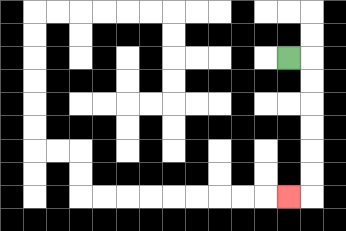{'start': '[12, 2]', 'end': '[12, 8]', 'path_directions': 'R,D,D,D,D,D,D,L', 'path_coordinates': '[[12, 2], [13, 2], [13, 3], [13, 4], [13, 5], [13, 6], [13, 7], [13, 8], [12, 8]]'}